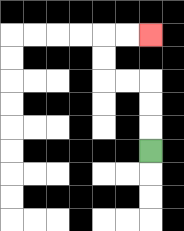{'start': '[6, 6]', 'end': '[6, 1]', 'path_directions': 'U,U,U,L,L,U,U,R,R', 'path_coordinates': '[[6, 6], [6, 5], [6, 4], [6, 3], [5, 3], [4, 3], [4, 2], [4, 1], [5, 1], [6, 1]]'}